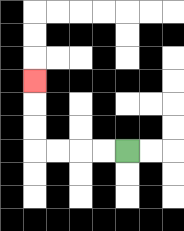{'start': '[5, 6]', 'end': '[1, 3]', 'path_directions': 'L,L,L,L,U,U,U', 'path_coordinates': '[[5, 6], [4, 6], [3, 6], [2, 6], [1, 6], [1, 5], [1, 4], [1, 3]]'}